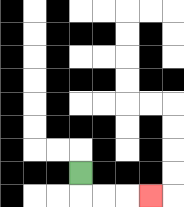{'start': '[3, 7]', 'end': '[6, 8]', 'path_directions': 'D,R,R,R', 'path_coordinates': '[[3, 7], [3, 8], [4, 8], [5, 8], [6, 8]]'}